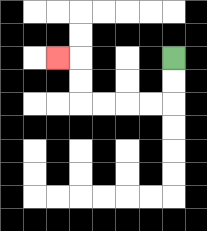{'start': '[7, 2]', 'end': '[2, 2]', 'path_directions': 'D,D,L,L,L,L,U,U,L', 'path_coordinates': '[[7, 2], [7, 3], [7, 4], [6, 4], [5, 4], [4, 4], [3, 4], [3, 3], [3, 2], [2, 2]]'}